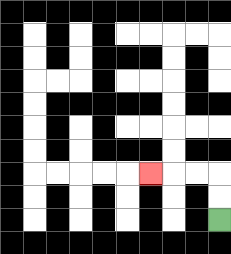{'start': '[9, 9]', 'end': '[6, 7]', 'path_directions': 'U,U,L,L,L', 'path_coordinates': '[[9, 9], [9, 8], [9, 7], [8, 7], [7, 7], [6, 7]]'}